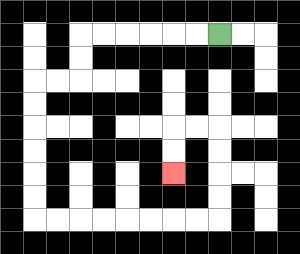{'start': '[9, 1]', 'end': '[7, 7]', 'path_directions': 'L,L,L,L,L,L,D,D,L,L,D,D,D,D,D,D,R,R,R,R,R,R,R,R,U,U,U,U,L,L,D,D', 'path_coordinates': '[[9, 1], [8, 1], [7, 1], [6, 1], [5, 1], [4, 1], [3, 1], [3, 2], [3, 3], [2, 3], [1, 3], [1, 4], [1, 5], [1, 6], [1, 7], [1, 8], [1, 9], [2, 9], [3, 9], [4, 9], [5, 9], [6, 9], [7, 9], [8, 9], [9, 9], [9, 8], [9, 7], [9, 6], [9, 5], [8, 5], [7, 5], [7, 6], [7, 7]]'}